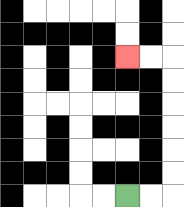{'start': '[5, 8]', 'end': '[5, 2]', 'path_directions': 'R,R,U,U,U,U,U,U,L,L', 'path_coordinates': '[[5, 8], [6, 8], [7, 8], [7, 7], [7, 6], [7, 5], [7, 4], [7, 3], [7, 2], [6, 2], [5, 2]]'}